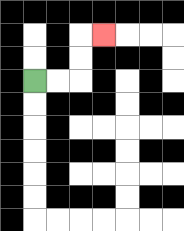{'start': '[1, 3]', 'end': '[4, 1]', 'path_directions': 'R,R,U,U,R', 'path_coordinates': '[[1, 3], [2, 3], [3, 3], [3, 2], [3, 1], [4, 1]]'}